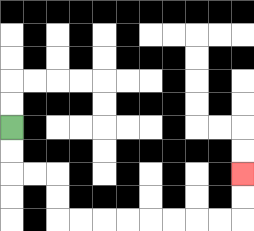{'start': '[0, 5]', 'end': '[10, 7]', 'path_directions': 'D,D,R,R,D,D,R,R,R,R,R,R,R,R,U,U', 'path_coordinates': '[[0, 5], [0, 6], [0, 7], [1, 7], [2, 7], [2, 8], [2, 9], [3, 9], [4, 9], [5, 9], [6, 9], [7, 9], [8, 9], [9, 9], [10, 9], [10, 8], [10, 7]]'}